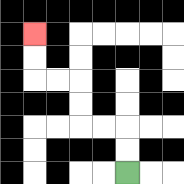{'start': '[5, 7]', 'end': '[1, 1]', 'path_directions': 'U,U,L,L,U,U,L,L,U,U', 'path_coordinates': '[[5, 7], [5, 6], [5, 5], [4, 5], [3, 5], [3, 4], [3, 3], [2, 3], [1, 3], [1, 2], [1, 1]]'}